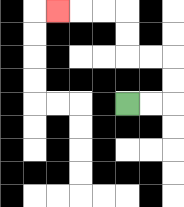{'start': '[5, 4]', 'end': '[2, 0]', 'path_directions': 'R,R,U,U,L,L,U,U,L,L,L', 'path_coordinates': '[[5, 4], [6, 4], [7, 4], [7, 3], [7, 2], [6, 2], [5, 2], [5, 1], [5, 0], [4, 0], [3, 0], [2, 0]]'}